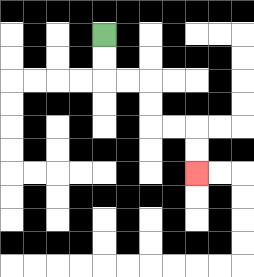{'start': '[4, 1]', 'end': '[8, 7]', 'path_directions': 'D,D,R,R,D,D,R,R,D,D', 'path_coordinates': '[[4, 1], [4, 2], [4, 3], [5, 3], [6, 3], [6, 4], [6, 5], [7, 5], [8, 5], [8, 6], [8, 7]]'}